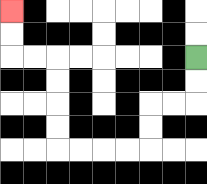{'start': '[8, 2]', 'end': '[0, 0]', 'path_directions': 'D,D,L,L,D,D,L,L,L,L,U,U,U,U,L,L,U,U', 'path_coordinates': '[[8, 2], [8, 3], [8, 4], [7, 4], [6, 4], [6, 5], [6, 6], [5, 6], [4, 6], [3, 6], [2, 6], [2, 5], [2, 4], [2, 3], [2, 2], [1, 2], [0, 2], [0, 1], [0, 0]]'}